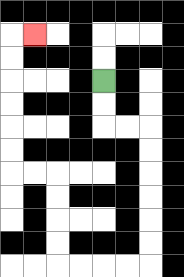{'start': '[4, 3]', 'end': '[1, 1]', 'path_directions': 'D,D,R,R,D,D,D,D,D,D,L,L,L,L,U,U,U,U,L,L,U,U,U,U,U,U,R', 'path_coordinates': '[[4, 3], [4, 4], [4, 5], [5, 5], [6, 5], [6, 6], [6, 7], [6, 8], [6, 9], [6, 10], [6, 11], [5, 11], [4, 11], [3, 11], [2, 11], [2, 10], [2, 9], [2, 8], [2, 7], [1, 7], [0, 7], [0, 6], [0, 5], [0, 4], [0, 3], [0, 2], [0, 1], [1, 1]]'}